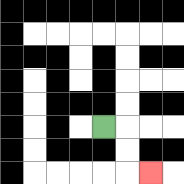{'start': '[4, 5]', 'end': '[6, 7]', 'path_directions': 'R,D,D,R', 'path_coordinates': '[[4, 5], [5, 5], [5, 6], [5, 7], [6, 7]]'}